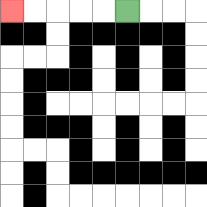{'start': '[5, 0]', 'end': '[0, 0]', 'path_directions': 'L,L,L,L,L', 'path_coordinates': '[[5, 0], [4, 0], [3, 0], [2, 0], [1, 0], [0, 0]]'}